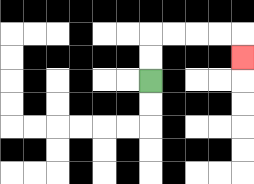{'start': '[6, 3]', 'end': '[10, 2]', 'path_directions': 'U,U,R,R,R,R,D', 'path_coordinates': '[[6, 3], [6, 2], [6, 1], [7, 1], [8, 1], [9, 1], [10, 1], [10, 2]]'}